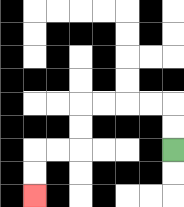{'start': '[7, 6]', 'end': '[1, 8]', 'path_directions': 'U,U,L,L,L,L,D,D,L,L,D,D', 'path_coordinates': '[[7, 6], [7, 5], [7, 4], [6, 4], [5, 4], [4, 4], [3, 4], [3, 5], [3, 6], [2, 6], [1, 6], [1, 7], [1, 8]]'}